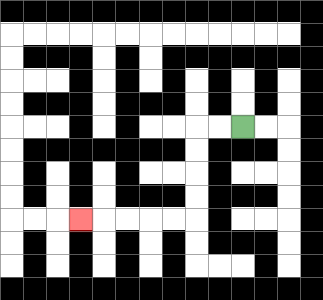{'start': '[10, 5]', 'end': '[3, 9]', 'path_directions': 'L,L,D,D,D,D,L,L,L,L,L', 'path_coordinates': '[[10, 5], [9, 5], [8, 5], [8, 6], [8, 7], [8, 8], [8, 9], [7, 9], [6, 9], [5, 9], [4, 9], [3, 9]]'}